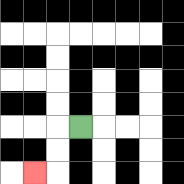{'start': '[3, 5]', 'end': '[1, 7]', 'path_directions': 'L,D,D,L', 'path_coordinates': '[[3, 5], [2, 5], [2, 6], [2, 7], [1, 7]]'}